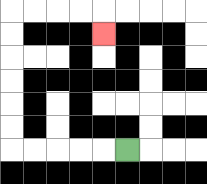{'start': '[5, 6]', 'end': '[4, 1]', 'path_directions': 'L,L,L,L,L,U,U,U,U,U,U,R,R,R,R,D', 'path_coordinates': '[[5, 6], [4, 6], [3, 6], [2, 6], [1, 6], [0, 6], [0, 5], [0, 4], [0, 3], [0, 2], [0, 1], [0, 0], [1, 0], [2, 0], [3, 0], [4, 0], [4, 1]]'}